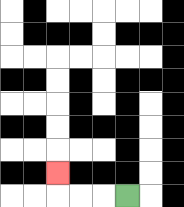{'start': '[5, 8]', 'end': '[2, 7]', 'path_directions': 'L,L,L,U', 'path_coordinates': '[[5, 8], [4, 8], [3, 8], [2, 8], [2, 7]]'}